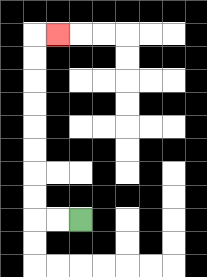{'start': '[3, 9]', 'end': '[2, 1]', 'path_directions': 'L,L,U,U,U,U,U,U,U,U,R', 'path_coordinates': '[[3, 9], [2, 9], [1, 9], [1, 8], [1, 7], [1, 6], [1, 5], [1, 4], [1, 3], [1, 2], [1, 1], [2, 1]]'}